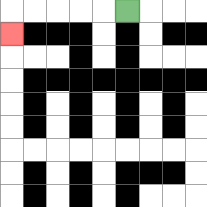{'start': '[5, 0]', 'end': '[0, 1]', 'path_directions': 'L,L,L,L,L,D', 'path_coordinates': '[[5, 0], [4, 0], [3, 0], [2, 0], [1, 0], [0, 0], [0, 1]]'}